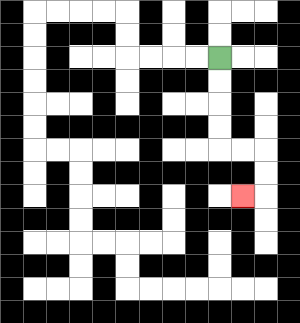{'start': '[9, 2]', 'end': '[10, 8]', 'path_directions': 'D,D,D,D,R,R,D,D,L', 'path_coordinates': '[[9, 2], [9, 3], [9, 4], [9, 5], [9, 6], [10, 6], [11, 6], [11, 7], [11, 8], [10, 8]]'}